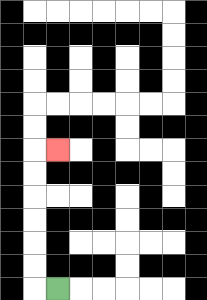{'start': '[2, 12]', 'end': '[2, 6]', 'path_directions': 'L,U,U,U,U,U,U,R', 'path_coordinates': '[[2, 12], [1, 12], [1, 11], [1, 10], [1, 9], [1, 8], [1, 7], [1, 6], [2, 6]]'}